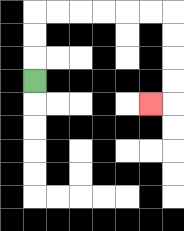{'start': '[1, 3]', 'end': '[6, 4]', 'path_directions': 'U,U,U,R,R,R,R,R,R,D,D,D,D,L', 'path_coordinates': '[[1, 3], [1, 2], [1, 1], [1, 0], [2, 0], [3, 0], [4, 0], [5, 0], [6, 0], [7, 0], [7, 1], [7, 2], [7, 3], [7, 4], [6, 4]]'}